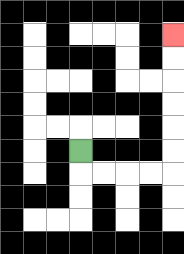{'start': '[3, 6]', 'end': '[7, 1]', 'path_directions': 'D,R,R,R,R,U,U,U,U,U,U', 'path_coordinates': '[[3, 6], [3, 7], [4, 7], [5, 7], [6, 7], [7, 7], [7, 6], [7, 5], [7, 4], [7, 3], [7, 2], [7, 1]]'}